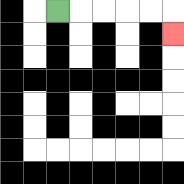{'start': '[2, 0]', 'end': '[7, 1]', 'path_directions': 'R,R,R,R,R,D', 'path_coordinates': '[[2, 0], [3, 0], [4, 0], [5, 0], [6, 0], [7, 0], [7, 1]]'}